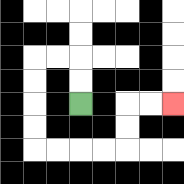{'start': '[3, 4]', 'end': '[7, 4]', 'path_directions': 'U,U,L,L,D,D,D,D,R,R,R,R,U,U,R,R', 'path_coordinates': '[[3, 4], [3, 3], [3, 2], [2, 2], [1, 2], [1, 3], [1, 4], [1, 5], [1, 6], [2, 6], [3, 6], [4, 6], [5, 6], [5, 5], [5, 4], [6, 4], [7, 4]]'}